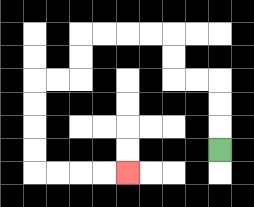{'start': '[9, 6]', 'end': '[5, 7]', 'path_directions': 'U,U,U,L,L,U,U,L,L,L,L,D,D,L,L,D,D,D,D,R,R,R,R', 'path_coordinates': '[[9, 6], [9, 5], [9, 4], [9, 3], [8, 3], [7, 3], [7, 2], [7, 1], [6, 1], [5, 1], [4, 1], [3, 1], [3, 2], [3, 3], [2, 3], [1, 3], [1, 4], [1, 5], [1, 6], [1, 7], [2, 7], [3, 7], [4, 7], [5, 7]]'}